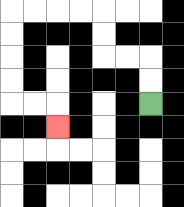{'start': '[6, 4]', 'end': '[2, 5]', 'path_directions': 'U,U,L,L,U,U,L,L,L,L,D,D,D,D,R,R,D', 'path_coordinates': '[[6, 4], [6, 3], [6, 2], [5, 2], [4, 2], [4, 1], [4, 0], [3, 0], [2, 0], [1, 0], [0, 0], [0, 1], [0, 2], [0, 3], [0, 4], [1, 4], [2, 4], [2, 5]]'}